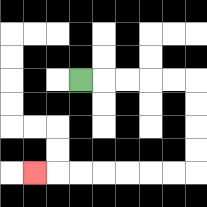{'start': '[3, 3]', 'end': '[1, 7]', 'path_directions': 'R,R,R,R,R,D,D,D,D,L,L,L,L,L,L,L', 'path_coordinates': '[[3, 3], [4, 3], [5, 3], [6, 3], [7, 3], [8, 3], [8, 4], [8, 5], [8, 6], [8, 7], [7, 7], [6, 7], [5, 7], [4, 7], [3, 7], [2, 7], [1, 7]]'}